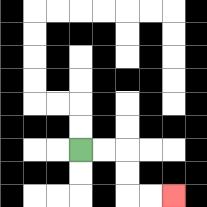{'start': '[3, 6]', 'end': '[7, 8]', 'path_directions': 'R,R,D,D,R,R', 'path_coordinates': '[[3, 6], [4, 6], [5, 6], [5, 7], [5, 8], [6, 8], [7, 8]]'}